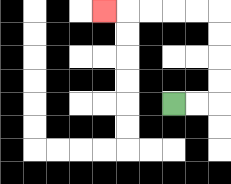{'start': '[7, 4]', 'end': '[4, 0]', 'path_directions': 'R,R,U,U,U,U,L,L,L,L,L', 'path_coordinates': '[[7, 4], [8, 4], [9, 4], [9, 3], [9, 2], [9, 1], [9, 0], [8, 0], [7, 0], [6, 0], [5, 0], [4, 0]]'}